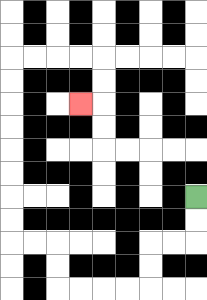{'start': '[8, 8]', 'end': '[3, 4]', 'path_directions': 'D,D,L,L,D,D,L,L,L,L,U,U,L,L,U,U,U,U,U,U,U,U,R,R,R,R,D,D,L', 'path_coordinates': '[[8, 8], [8, 9], [8, 10], [7, 10], [6, 10], [6, 11], [6, 12], [5, 12], [4, 12], [3, 12], [2, 12], [2, 11], [2, 10], [1, 10], [0, 10], [0, 9], [0, 8], [0, 7], [0, 6], [0, 5], [0, 4], [0, 3], [0, 2], [1, 2], [2, 2], [3, 2], [4, 2], [4, 3], [4, 4], [3, 4]]'}